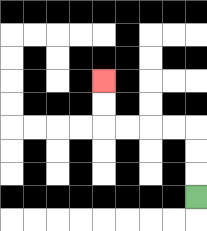{'start': '[8, 8]', 'end': '[4, 3]', 'path_directions': 'U,U,U,L,L,L,L,U,U', 'path_coordinates': '[[8, 8], [8, 7], [8, 6], [8, 5], [7, 5], [6, 5], [5, 5], [4, 5], [4, 4], [4, 3]]'}